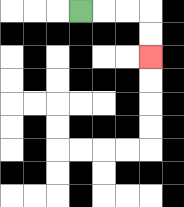{'start': '[3, 0]', 'end': '[6, 2]', 'path_directions': 'R,R,R,D,D', 'path_coordinates': '[[3, 0], [4, 0], [5, 0], [6, 0], [6, 1], [6, 2]]'}